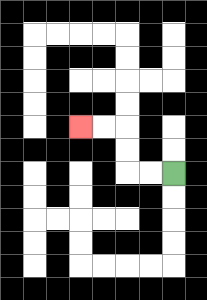{'start': '[7, 7]', 'end': '[3, 5]', 'path_directions': 'L,L,U,U,L,L', 'path_coordinates': '[[7, 7], [6, 7], [5, 7], [5, 6], [5, 5], [4, 5], [3, 5]]'}